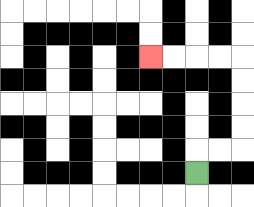{'start': '[8, 7]', 'end': '[6, 2]', 'path_directions': 'U,R,R,U,U,U,U,L,L,L,L', 'path_coordinates': '[[8, 7], [8, 6], [9, 6], [10, 6], [10, 5], [10, 4], [10, 3], [10, 2], [9, 2], [8, 2], [7, 2], [6, 2]]'}